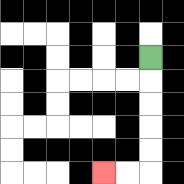{'start': '[6, 2]', 'end': '[4, 7]', 'path_directions': 'D,D,D,D,D,L,L', 'path_coordinates': '[[6, 2], [6, 3], [6, 4], [6, 5], [6, 6], [6, 7], [5, 7], [4, 7]]'}